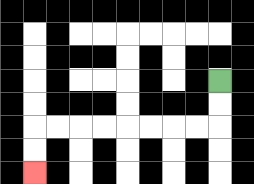{'start': '[9, 3]', 'end': '[1, 7]', 'path_directions': 'D,D,L,L,L,L,L,L,L,L,D,D', 'path_coordinates': '[[9, 3], [9, 4], [9, 5], [8, 5], [7, 5], [6, 5], [5, 5], [4, 5], [3, 5], [2, 5], [1, 5], [1, 6], [1, 7]]'}